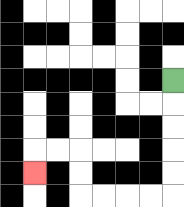{'start': '[7, 3]', 'end': '[1, 7]', 'path_directions': 'D,D,D,D,D,L,L,L,L,U,U,L,L,D', 'path_coordinates': '[[7, 3], [7, 4], [7, 5], [7, 6], [7, 7], [7, 8], [6, 8], [5, 8], [4, 8], [3, 8], [3, 7], [3, 6], [2, 6], [1, 6], [1, 7]]'}